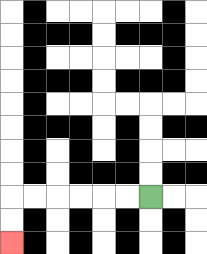{'start': '[6, 8]', 'end': '[0, 10]', 'path_directions': 'L,L,L,L,L,L,D,D', 'path_coordinates': '[[6, 8], [5, 8], [4, 8], [3, 8], [2, 8], [1, 8], [0, 8], [0, 9], [0, 10]]'}